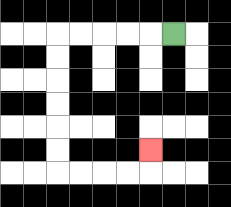{'start': '[7, 1]', 'end': '[6, 6]', 'path_directions': 'L,L,L,L,L,D,D,D,D,D,D,R,R,R,R,U', 'path_coordinates': '[[7, 1], [6, 1], [5, 1], [4, 1], [3, 1], [2, 1], [2, 2], [2, 3], [2, 4], [2, 5], [2, 6], [2, 7], [3, 7], [4, 7], [5, 7], [6, 7], [6, 6]]'}